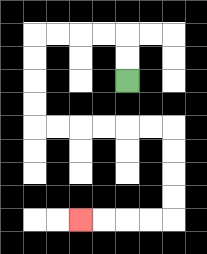{'start': '[5, 3]', 'end': '[3, 9]', 'path_directions': 'U,U,L,L,L,L,D,D,D,D,R,R,R,R,R,R,D,D,D,D,L,L,L,L', 'path_coordinates': '[[5, 3], [5, 2], [5, 1], [4, 1], [3, 1], [2, 1], [1, 1], [1, 2], [1, 3], [1, 4], [1, 5], [2, 5], [3, 5], [4, 5], [5, 5], [6, 5], [7, 5], [7, 6], [7, 7], [7, 8], [7, 9], [6, 9], [5, 9], [4, 9], [3, 9]]'}